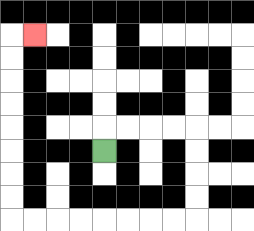{'start': '[4, 6]', 'end': '[1, 1]', 'path_directions': 'U,R,R,R,R,D,D,D,D,L,L,L,L,L,L,L,L,U,U,U,U,U,U,U,U,R', 'path_coordinates': '[[4, 6], [4, 5], [5, 5], [6, 5], [7, 5], [8, 5], [8, 6], [8, 7], [8, 8], [8, 9], [7, 9], [6, 9], [5, 9], [4, 9], [3, 9], [2, 9], [1, 9], [0, 9], [0, 8], [0, 7], [0, 6], [0, 5], [0, 4], [0, 3], [0, 2], [0, 1], [1, 1]]'}